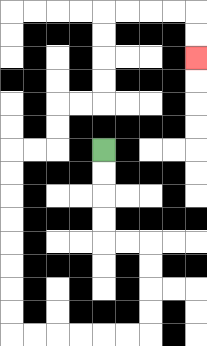{'start': '[4, 6]', 'end': '[8, 2]', 'path_directions': 'D,D,D,D,R,R,D,D,D,D,L,L,L,L,L,L,U,U,U,U,U,U,U,U,R,R,U,U,R,R,U,U,U,U,R,R,R,R,D,D', 'path_coordinates': '[[4, 6], [4, 7], [4, 8], [4, 9], [4, 10], [5, 10], [6, 10], [6, 11], [6, 12], [6, 13], [6, 14], [5, 14], [4, 14], [3, 14], [2, 14], [1, 14], [0, 14], [0, 13], [0, 12], [0, 11], [0, 10], [0, 9], [0, 8], [0, 7], [0, 6], [1, 6], [2, 6], [2, 5], [2, 4], [3, 4], [4, 4], [4, 3], [4, 2], [4, 1], [4, 0], [5, 0], [6, 0], [7, 0], [8, 0], [8, 1], [8, 2]]'}